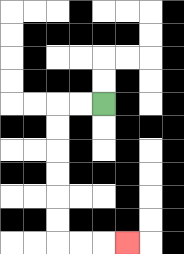{'start': '[4, 4]', 'end': '[5, 10]', 'path_directions': 'L,L,D,D,D,D,D,D,R,R,R', 'path_coordinates': '[[4, 4], [3, 4], [2, 4], [2, 5], [2, 6], [2, 7], [2, 8], [2, 9], [2, 10], [3, 10], [4, 10], [5, 10]]'}